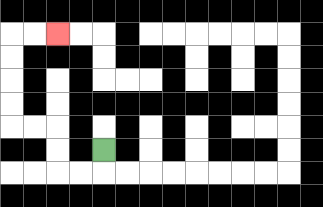{'start': '[4, 6]', 'end': '[2, 1]', 'path_directions': 'D,L,L,U,U,L,L,U,U,U,U,R,R', 'path_coordinates': '[[4, 6], [4, 7], [3, 7], [2, 7], [2, 6], [2, 5], [1, 5], [0, 5], [0, 4], [0, 3], [0, 2], [0, 1], [1, 1], [2, 1]]'}